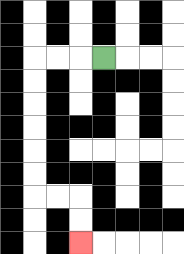{'start': '[4, 2]', 'end': '[3, 10]', 'path_directions': 'L,L,L,D,D,D,D,D,D,R,R,D,D', 'path_coordinates': '[[4, 2], [3, 2], [2, 2], [1, 2], [1, 3], [1, 4], [1, 5], [1, 6], [1, 7], [1, 8], [2, 8], [3, 8], [3, 9], [3, 10]]'}